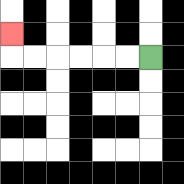{'start': '[6, 2]', 'end': '[0, 1]', 'path_directions': 'L,L,L,L,L,L,U', 'path_coordinates': '[[6, 2], [5, 2], [4, 2], [3, 2], [2, 2], [1, 2], [0, 2], [0, 1]]'}